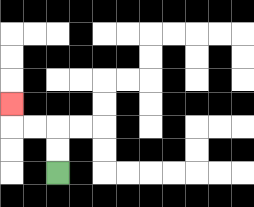{'start': '[2, 7]', 'end': '[0, 4]', 'path_directions': 'U,U,L,L,U', 'path_coordinates': '[[2, 7], [2, 6], [2, 5], [1, 5], [0, 5], [0, 4]]'}